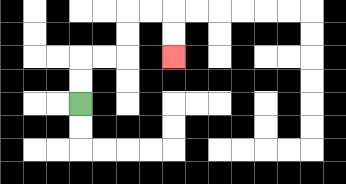{'start': '[3, 4]', 'end': '[7, 2]', 'path_directions': 'U,U,R,R,U,U,R,R,D,D', 'path_coordinates': '[[3, 4], [3, 3], [3, 2], [4, 2], [5, 2], [5, 1], [5, 0], [6, 0], [7, 0], [7, 1], [7, 2]]'}